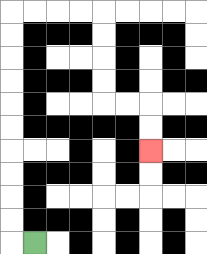{'start': '[1, 10]', 'end': '[6, 6]', 'path_directions': 'L,U,U,U,U,U,U,U,U,U,U,R,R,R,R,D,D,D,D,R,R,D,D', 'path_coordinates': '[[1, 10], [0, 10], [0, 9], [0, 8], [0, 7], [0, 6], [0, 5], [0, 4], [0, 3], [0, 2], [0, 1], [0, 0], [1, 0], [2, 0], [3, 0], [4, 0], [4, 1], [4, 2], [4, 3], [4, 4], [5, 4], [6, 4], [6, 5], [6, 6]]'}